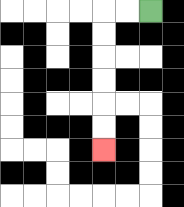{'start': '[6, 0]', 'end': '[4, 6]', 'path_directions': 'L,L,D,D,D,D,D,D', 'path_coordinates': '[[6, 0], [5, 0], [4, 0], [4, 1], [4, 2], [4, 3], [4, 4], [4, 5], [4, 6]]'}